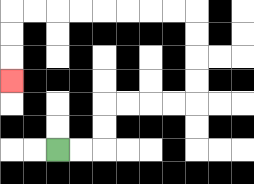{'start': '[2, 6]', 'end': '[0, 3]', 'path_directions': 'R,R,U,U,R,R,R,R,U,U,U,U,L,L,L,L,L,L,L,L,D,D,D', 'path_coordinates': '[[2, 6], [3, 6], [4, 6], [4, 5], [4, 4], [5, 4], [6, 4], [7, 4], [8, 4], [8, 3], [8, 2], [8, 1], [8, 0], [7, 0], [6, 0], [5, 0], [4, 0], [3, 0], [2, 0], [1, 0], [0, 0], [0, 1], [0, 2], [0, 3]]'}